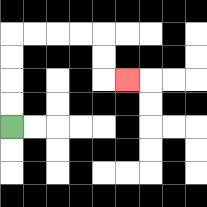{'start': '[0, 5]', 'end': '[5, 3]', 'path_directions': 'U,U,U,U,R,R,R,R,D,D,R', 'path_coordinates': '[[0, 5], [0, 4], [0, 3], [0, 2], [0, 1], [1, 1], [2, 1], [3, 1], [4, 1], [4, 2], [4, 3], [5, 3]]'}